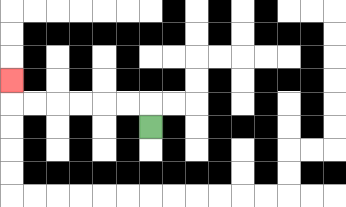{'start': '[6, 5]', 'end': '[0, 3]', 'path_directions': 'U,L,L,L,L,L,L,U', 'path_coordinates': '[[6, 5], [6, 4], [5, 4], [4, 4], [3, 4], [2, 4], [1, 4], [0, 4], [0, 3]]'}